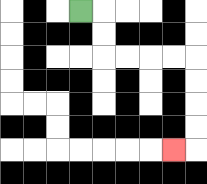{'start': '[3, 0]', 'end': '[7, 6]', 'path_directions': 'R,D,D,R,R,R,R,D,D,D,D,L', 'path_coordinates': '[[3, 0], [4, 0], [4, 1], [4, 2], [5, 2], [6, 2], [7, 2], [8, 2], [8, 3], [8, 4], [8, 5], [8, 6], [7, 6]]'}